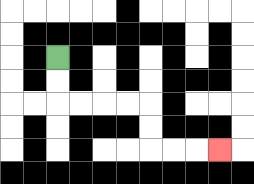{'start': '[2, 2]', 'end': '[9, 6]', 'path_directions': 'D,D,R,R,R,R,D,D,R,R,R', 'path_coordinates': '[[2, 2], [2, 3], [2, 4], [3, 4], [4, 4], [5, 4], [6, 4], [6, 5], [6, 6], [7, 6], [8, 6], [9, 6]]'}